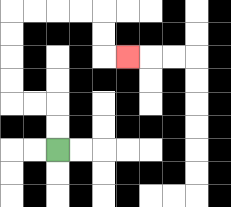{'start': '[2, 6]', 'end': '[5, 2]', 'path_directions': 'U,U,L,L,U,U,U,U,R,R,R,R,D,D,R', 'path_coordinates': '[[2, 6], [2, 5], [2, 4], [1, 4], [0, 4], [0, 3], [0, 2], [0, 1], [0, 0], [1, 0], [2, 0], [3, 0], [4, 0], [4, 1], [4, 2], [5, 2]]'}